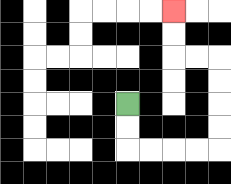{'start': '[5, 4]', 'end': '[7, 0]', 'path_directions': 'D,D,R,R,R,R,U,U,U,U,L,L,U,U', 'path_coordinates': '[[5, 4], [5, 5], [5, 6], [6, 6], [7, 6], [8, 6], [9, 6], [9, 5], [9, 4], [9, 3], [9, 2], [8, 2], [7, 2], [7, 1], [7, 0]]'}